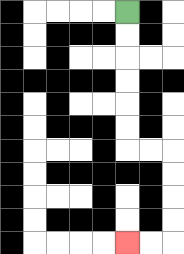{'start': '[5, 0]', 'end': '[5, 10]', 'path_directions': 'D,D,D,D,D,D,R,R,D,D,D,D,L,L', 'path_coordinates': '[[5, 0], [5, 1], [5, 2], [5, 3], [5, 4], [5, 5], [5, 6], [6, 6], [7, 6], [7, 7], [7, 8], [7, 9], [7, 10], [6, 10], [5, 10]]'}